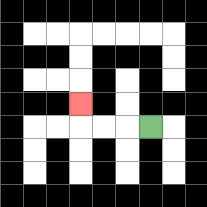{'start': '[6, 5]', 'end': '[3, 4]', 'path_directions': 'L,L,L,U', 'path_coordinates': '[[6, 5], [5, 5], [4, 5], [3, 5], [3, 4]]'}